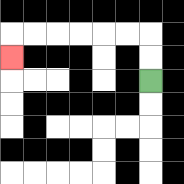{'start': '[6, 3]', 'end': '[0, 2]', 'path_directions': 'U,U,L,L,L,L,L,L,D', 'path_coordinates': '[[6, 3], [6, 2], [6, 1], [5, 1], [4, 1], [3, 1], [2, 1], [1, 1], [0, 1], [0, 2]]'}